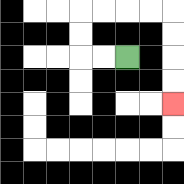{'start': '[5, 2]', 'end': '[7, 4]', 'path_directions': 'L,L,U,U,R,R,R,R,D,D,D,D', 'path_coordinates': '[[5, 2], [4, 2], [3, 2], [3, 1], [3, 0], [4, 0], [5, 0], [6, 0], [7, 0], [7, 1], [7, 2], [7, 3], [7, 4]]'}